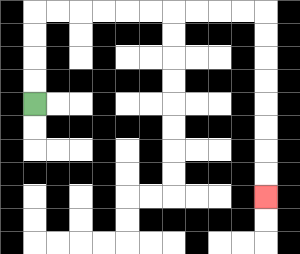{'start': '[1, 4]', 'end': '[11, 8]', 'path_directions': 'U,U,U,U,R,R,R,R,R,R,R,R,R,R,D,D,D,D,D,D,D,D', 'path_coordinates': '[[1, 4], [1, 3], [1, 2], [1, 1], [1, 0], [2, 0], [3, 0], [4, 0], [5, 0], [6, 0], [7, 0], [8, 0], [9, 0], [10, 0], [11, 0], [11, 1], [11, 2], [11, 3], [11, 4], [11, 5], [11, 6], [11, 7], [11, 8]]'}